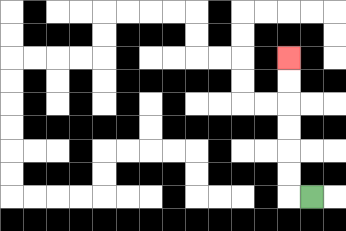{'start': '[13, 8]', 'end': '[12, 2]', 'path_directions': 'L,U,U,U,U,U,U', 'path_coordinates': '[[13, 8], [12, 8], [12, 7], [12, 6], [12, 5], [12, 4], [12, 3], [12, 2]]'}